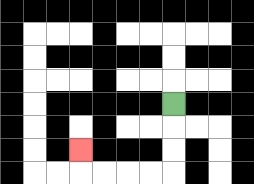{'start': '[7, 4]', 'end': '[3, 6]', 'path_directions': 'D,D,D,L,L,L,L,U', 'path_coordinates': '[[7, 4], [7, 5], [7, 6], [7, 7], [6, 7], [5, 7], [4, 7], [3, 7], [3, 6]]'}